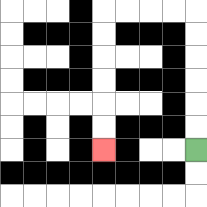{'start': '[8, 6]', 'end': '[4, 6]', 'path_directions': 'U,U,U,U,U,U,L,L,L,L,D,D,D,D,D,D', 'path_coordinates': '[[8, 6], [8, 5], [8, 4], [8, 3], [8, 2], [8, 1], [8, 0], [7, 0], [6, 0], [5, 0], [4, 0], [4, 1], [4, 2], [4, 3], [4, 4], [4, 5], [4, 6]]'}